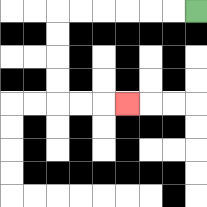{'start': '[8, 0]', 'end': '[5, 4]', 'path_directions': 'L,L,L,L,L,L,D,D,D,D,R,R,R', 'path_coordinates': '[[8, 0], [7, 0], [6, 0], [5, 0], [4, 0], [3, 0], [2, 0], [2, 1], [2, 2], [2, 3], [2, 4], [3, 4], [4, 4], [5, 4]]'}